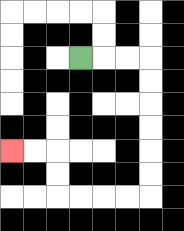{'start': '[3, 2]', 'end': '[0, 6]', 'path_directions': 'R,R,R,D,D,D,D,D,D,L,L,L,L,U,U,L,L', 'path_coordinates': '[[3, 2], [4, 2], [5, 2], [6, 2], [6, 3], [6, 4], [6, 5], [6, 6], [6, 7], [6, 8], [5, 8], [4, 8], [3, 8], [2, 8], [2, 7], [2, 6], [1, 6], [0, 6]]'}